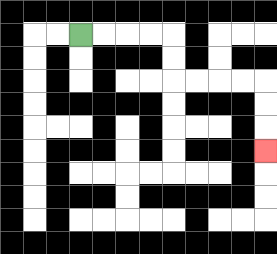{'start': '[3, 1]', 'end': '[11, 6]', 'path_directions': 'R,R,R,R,D,D,R,R,R,R,D,D,D', 'path_coordinates': '[[3, 1], [4, 1], [5, 1], [6, 1], [7, 1], [7, 2], [7, 3], [8, 3], [9, 3], [10, 3], [11, 3], [11, 4], [11, 5], [11, 6]]'}